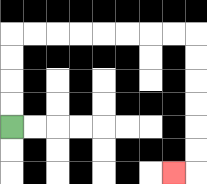{'start': '[0, 5]', 'end': '[7, 7]', 'path_directions': 'U,U,U,U,R,R,R,R,R,R,R,R,D,D,D,D,D,D,L', 'path_coordinates': '[[0, 5], [0, 4], [0, 3], [0, 2], [0, 1], [1, 1], [2, 1], [3, 1], [4, 1], [5, 1], [6, 1], [7, 1], [8, 1], [8, 2], [8, 3], [8, 4], [8, 5], [8, 6], [8, 7], [7, 7]]'}